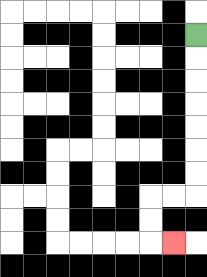{'start': '[8, 1]', 'end': '[7, 10]', 'path_directions': 'D,D,D,D,D,D,D,L,L,D,D,R', 'path_coordinates': '[[8, 1], [8, 2], [8, 3], [8, 4], [8, 5], [8, 6], [8, 7], [8, 8], [7, 8], [6, 8], [6, 9], [6, 10], [7, 10]]'}